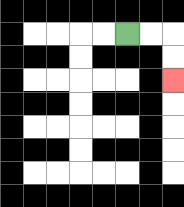{'start': '[5, 1]', 'end': '[7, 3]', 'path_directions': 'R,R,D,D', 'path_coordinates': '[[5, 1], [6, 1], [7, 1], [7, 2], [7, 3]]'}